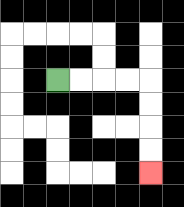{'start': '[2, 3]', 'end': '[6, 7]', 'path_directions': 'R,R,R,R,D,D,D,D', 'path_coordinates': '[[2, 3], [3, 3], [4, 3], [5, 3], [6, 3], [6, 4], [6, 5], [6, 6], [6, 7]]'}